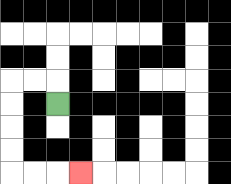{'start': '[2, 4]', 'end': '[3, 7]', 'path_directions': 'U,L,L,D,D,D,D,R,R,R', 'path_coordinates': '[[2, 4], [2, 3], [1, 3], [0, 3], [0, 4], [0, 5], [0, 6], [0, 7], [1, 7], [2, 7], [3, 7]]'}